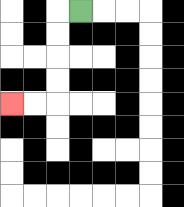{'start': '[3, 0]', 'end': '[0, 4]', 'path_directions': 'L,D,D,D,D,L,L', 'path_coordinates': '[[3, 0], [2, 0], [2, 1], [2, 2], [2, 3], [2, 4], [1, 4], [0, 4]]'}